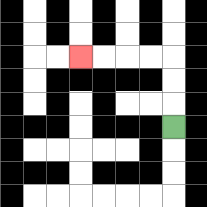{'start': '[7, 5]', 'end': '[3, 2]', 'path_directions': 'U,U,U,L,L,L,L', 'path_coordinates': '[[7, 5], [7, 4], [7, 3], [7, 2], [6, 2], [5, 2], [4, 2], [3, 2]]'}